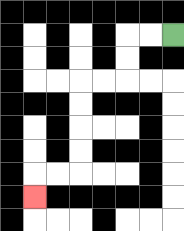{'start': '[7, 1]', 'end': '[1, 8]', 'path_directions': 'L,L,D,D,L,L,D,D,D,D,L,L,D', 'path_coordinates': '[[7, 1], [6, 1], [5, 1], [5, 2], [5, 3], [4, 3], [3, 3], [3, 4], [3, 5], [3, 6], [3, 7], [2, 7], [1, 7], [1, 8]]'}